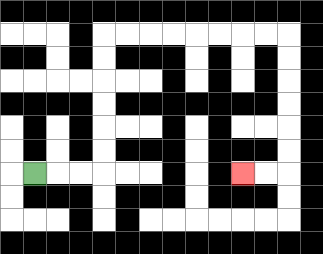{'start': '[1, 7]', 'end': '[10, 7]', 'path_directions': 'R,R,R,U,U,U,U,U,U,R,R,R,R,R,R,R,R,D,D,D,D,D,D,L,L', 'path_coordinates': '[[1, 7], [2, 7], [3, 7], [4, 7], [4, 6], [4, 5], [4, 4], [4, 3], [4, 2], [4, 1], [5, 1], [6, 1], [7, 1], [8, 1], [9, 1], [10, 1], [11, 1], [12, 1], [12, 2], [12, 3], [12, 4], [12, 5], [12, 6], [12, 7], [11, 7], [10, 7]]'}